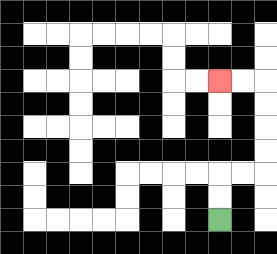{'start': '[9, 9]', 'end': '[9, 3]', 'path_directions': 'U,U,R,R,U,U,U,U,L,L', 'path_coordinates': '[[9, 9], [9, 8], [9, 7], [10, 7], [11, 7], [11, 6], [11, 5], [11, 4], [11, 3], [10, 3], [9, 3]]'}